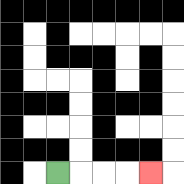{'start': '[2, 7]', 'end': '[6, 7]', 'path_directions': 'R,R,R,R', 'path_coordinates': '[[2, 7], [3, 7], [4, 7], [5, 7], [6, 7]]'}